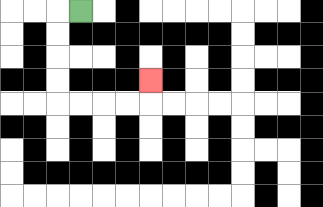{'start': '[3, 0]', 'end': '[6, 3]', 'path_directions': 'L,D,D,D,D,R,R,R,R,U', 'path_coordinates': '[[3, 0], [2, 0], [2, 1], [2, 2], [2, 3], [2, 4], [3, 4], [4, 4], [5, 4], [6, 4], [6, 3]]'}